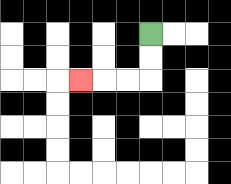{'start': '[6, 1]', 'end': '[3, 3]', 'path_directions': 'D,D,L,L,L', 'path_coordinates': '[[6, 1], [6, 2], [6, 3], [5, 3], [4, 3], [3, 3]]'}